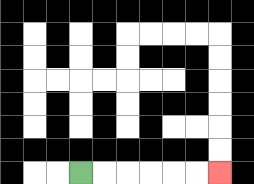{'start': '[3, 7]', 'end': '[9, 7]', 'path_directions': 'R,R,R,R,R,R', 'path_coordinates': '[[3, 7], [4, 7], [5, 7], [6, 7], [7, 7], [8, 7], [9, 7]]'}